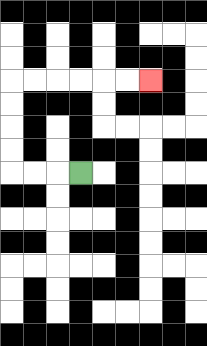{'start': '[3, 7]', 'end': '[6, 3]', 'path_directions': 'L,L,L,U,U,U,U,R,R,R,R,R,R', 'path_coordinates': '[[3, 7], [2, 7], [1, 7], [0, 7], [0, 6], [0, 5], [0, 4], [0, 3], [1, 3], [2, 3], [3, 3], [4, 3], [5, 3], [6, 3]]'}